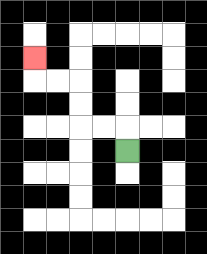{'start': '[5, 6]', 'end': '[1, 2]', 'path_directions': 'U,L,L,U,U,L,L,U', 'path_coordinates': '[[5, 6], [5, 5], [4, 5], [3, 5], [3, 4], [3, 3], [2, 3], [1, 3], [1, 2]]'}